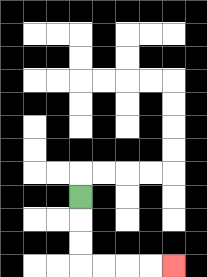{'start': '[3, 8]', 'end': '[7, 11]', 'path_directions': 'D,D,D,R,R,R,R', 'path_coordinates': '[[3, 8], [3, 9], [3, 10], [3, 11], [4, 11], [5, 11], [6, 11], [7, 11]]'}